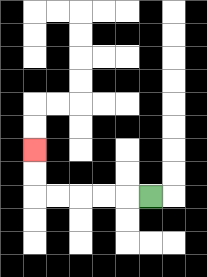{'start': '[6, 8]', 'end': '[1, 6]', 'path_directions': 'L,L,L,L,L,U,U', 'path_coordinates': '[[6, 8], [5, 8], [4, 8], [3, 8], [2, 8], [1, 8], [1, 7], [1, 6]]'}